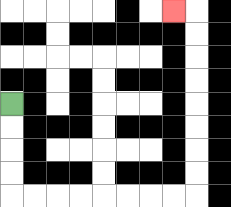{'start': '[0, 4]', 'end': '[7, 0]', 'path_directions': 'D,D,D,D,R,R,R,R,R,R,R,R,U,U,U,U,U,U,U,U,L', 'path_coordinates': '[[0, 4], [0, 5], [0, 6], [0, 7], [0, 8], [1, 8], [2, 8], [3, 8], [4, 8], [5, 8], [6, 8], [7, 8], [8, 8], [8, 7], [8, 6], [8, 5], [8, 4], [8, 3], [8, 2], [8, 1], [8, 0], [7, 0]]'}